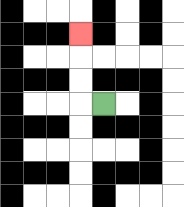{'start': '[4, 4]', 'end': '[3, 1]', 'path_directions': 'L,U,U,U', 'path_coordinates': '[[4, 4], [3, 4], [3, 3], [3, 2], [3, 1]]'}